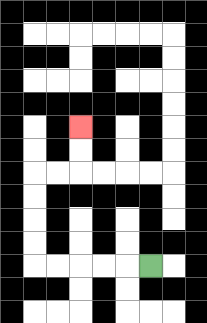{'start': '[6, 11]', 'end': '[3, 5]', 'path_directions': 'L,L,L,L,L,U,U,U,U,R,R,U,U', 'path_coordinates': '[[6, 11], [5, 11], [4, 11], [3, 11], [2, 11], [1, 11], [1, 10], [1, 9], [1, 8], [1, 7], [2, 7], [3, 7], [3, 6], [3, 5]]'}